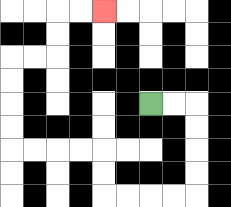{'start': '[6, 4]', 'end': '[4, 0]', 'path_directions': 'R,R,D,D,D,D,L,L,L,L,U,U,L,L,L,L,U,U,U,U,R,R,U,U,R,R', 'path_coordinates': '[[6, 4], [7, 4], [8, 4], [8, 5], [8, 6], [8, 7], [8, 8], [7, 8], [6, 8], [5, 8], [4, 8], [4, 7], [4, 6], [3, 6], [2, 6], [1, 6], [0, 6], [0, 5], [0, 4], [0, 3], [0, 2], [1, 2], [2, 2], [2, 1], [2, 0], [3, 0], [4, 0]]'}